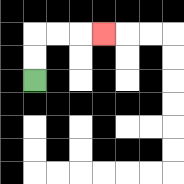{'start': '[1, 3]', 'end': '[4, 1]', 'path_directions': 'U,U,R,R,R', 'path_coordinates': '[[1, 3], [1, 2], [1, 1], [2, 1], [3, 1], [4, 1]]'}